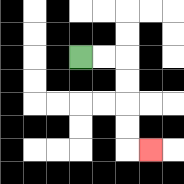{'start': '[3, 2]', 'end': '[6, 6]', 'path_directions': 'R,R,D,D,D,D,R', 'path_coordinates': '[[3, 2], [4, 2], [5, 2], [5, 3], [5, 4], [5, 5], [5, 6], [6, 6]]'}